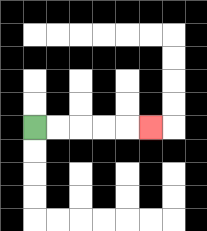{'start': '[1, 5]', 'end': '[6, 5]', 'path_directions': 'R,R,R,R,R', 'path_coordinates': '[[1, 5], [2, 5], [3, 5], [4, 5], [5, 5], [6, 5]]'}